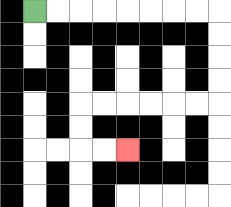{'start': '[1, 0]', 'end': '[5, 6]', 'path_directions': 'R,R,R,R,R,R,R,R,D,D,D,D,L,L,L,L,L,L,D,D,R,R', 'path_coordinates': '[[1, 0], [2, 0], [3, 0], [4, 0], [5, 0], [6, 0], [7, 0], [8, 0], [9, 0], [9, 1], [9, 2], [9, 3], [9, 4], [8, 4], [7, 4], [6, 4], [5, 4], [4, 4], [3, 4], [3, 5], [3, 6], [4, 6], [5, 6]]'}